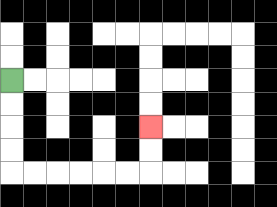{'start': '[0, 3]', 'end': '[6, 5]', 'path_directions': 'D,D,D,D,R,R,R,R,R,R,U,U', 'path_coordinates': '[[0, 3], [0, 4], [0, 5], [0, 6], [0, 7], [1, 7], [2, 7], [3, 7], [4, 7], [5, 7], [6, 7], [6, 6], [6, 5]]'}